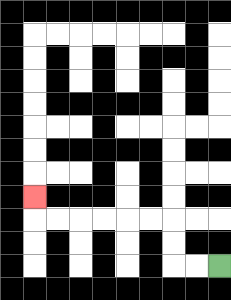{'start': '[9, 11]', 'end': '[1, 8]', 'path_directions': 'L,L,U,U,L,L,L,L,L,L,U', 'path_coordinates': '[[9, 11], [8, 11], [7, 11], [7, 10], [7, 9], [6, 9], [5, 9], [4, 9], [3, 9], [2, 9], [1, 9], [1, 8]]'}